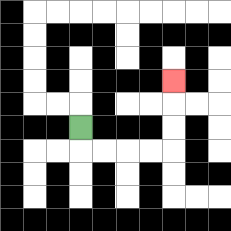{'start': '[3, 5]', 'end': '[7, 3]', 'path_directions': 'D,R,R,R,R,U,U,U', 'path_coordinates': '[[3, 5], [3, 6], [4, 6], [5, 6], [6, 6], [7, 6], [7, 5], [7, 4], [7, 3]]'}